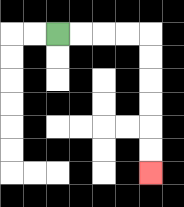{'start': '[2, 1]', 'end': '[6, 7]', 'path_directions': 'R,R,R,R,D,D,D,D,D,D', 'path_coordinates': '[[2, 1], [3, 1], [4, 1], [5, 1], [6, 1], [6, 2], [6, 3], [6, 4], [6, 5], [6, 6], [6, 7]]'}